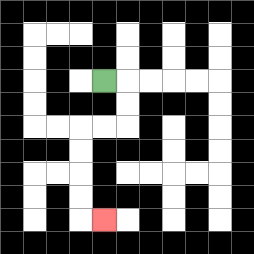{'start': '[4, 3]', 'end': '[4, 9]', 'path_directions': 'R,D,D,L,L,D,D,D,D,R', 'path_coordinates': '[[4, 3], [5, 3], [5, 4], [5, 5], [4, 5], [3, 5], [3, 6], [3, 7], [3, 8], [3, 9], [4, 9]]'}